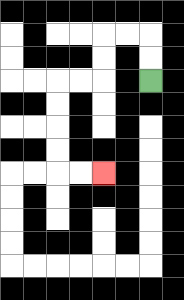{'start': '[6, 3]', 'end': '[4, 7]', 'path_directions': 'U,U,L,L,D,D,L,L,D,D,D,D,R,R', 'path_coordinates': '[[6, 3], [6, 2], [6, 1], [5, 1], [4, 1], [4, 2], [4, 3], [3, 3], [2, 3], [2, 4], [2, 5], [2, 6], [2, 7], [3, 7], [4, 7]]'}